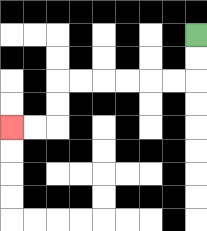{'start': '[8, 1]', 'end': '[0, 5]', 'path_directions': 'D,D,L,L,L,L,L,L,D,D,L,L', 'path_coordinates': '[[8, 1], [8, 2], [8, 3], [7, 3], [6, 3], [5, 3], [4, 3], [3, 3], [2, 3], [2, 4], [2, 5], [1, 5], [0, 5]]'}